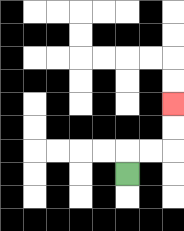{'start': '[5, 7]', 'end': '[7, 4]', 'path_directions': 'U,R,R,U,U', 'path_coordinates': '[[5, 7], [5, 6], [6, 6], [7, 6], [7, 5], [7, 4]]'}